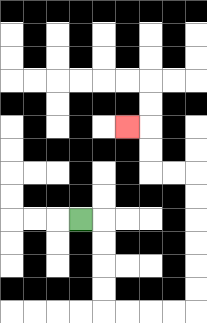{'start': '[3, 9]', 'end': '[5, 5]', 'path_directions': 'R,D,D,D,D,R,R,R,R,U,U,U,U,U,U,L,L,U,U,L', 'path_coordinates': '[[3, 9], [4, 9], [4, 10], [4, 11], [4, 12], [4, 13], [5, 13], [6, 13], [7, 13], [8, 13], [8, 12], [8, 11], [8, 10], [8, 9], [8, 8], [8, 7], [7, 7], [6, 7], [6, 6], [6, 5], [5, 5]]'}